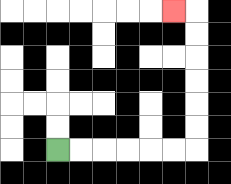{'start': '[2, 6]', 'end': '[7, 0]', 'path_directions': 'R,R,R,R,R,R,U,U,U,U,U,U,L', 'path_coordinates': '[[2, 6], [3, 6], [4, 6], [5, 6], [6, 6], [7, 6], [8, 6], [8, 5], [8, 4], [8, 3], [8, 2], [8, 1], [8, 0], [7, 0]]'}